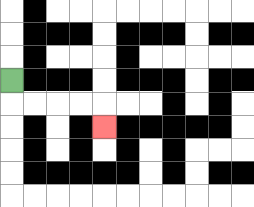{'start': '[0, 3]', 'end': '[4, 5]', 'path_directions': 'D,R,R,R,R,D', 'path_coordinates': '[[0, 3], [0, 4], [1, 4], [2, 4], [3, 4], [4, 4], [4, 5]]'}